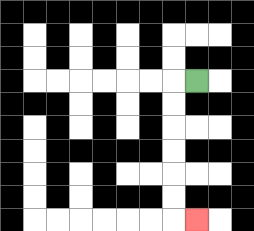{'start': '[8, 3]', 'end': '[8, 9]', 'path_directions': 'L,D,D,D,D,D,D,R', 'path_coordinates': '[[8, 3], [7, 3], [7, 4], [7, 5], [7, 6], [7, 7], [7, 8], [7, 9], [8, 9]]'}